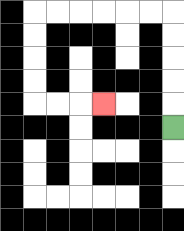{'start': '[7, 5]', 'end': '[4, 4]', 'path_directions': 'U,U,U,U,U,L,L,L,L,L,L,D,D,D,D,R,R,R', 'path_coordinates': '[[7, 5], [7, 4], [7, 3], [7, 2], [7, 1], [7, 0], [6, 0], [5, 0], [4, 0], [3, 0], [2, 0], [1, 0], [1, 1], [1, 2], [1, 3], [1, 4], [2, 4], [3, 4], [4, 4]]'}